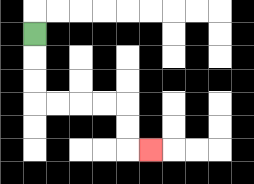{'start': '[1, 1]', 'end': '[6, 6]', 'path_directions': 'D,D,D,R,R,R,R,D,D,R', 'path_coordinates': '[[1, 1], [1, 2], [1, 3], [1, 4], [2, 4], [3, 4], [4, 4], [5, 4], [5, 5], [5, 6], [6, 6]]'}